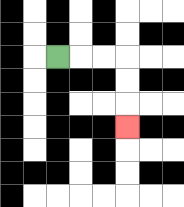{'start': '[2, 2]', 'end': '[5, 5]', 'path_directions': 'R,R,R,D,D,D', 'path_coordinates': '[[2, 2], [3, 2], [4, 2], [5, 2], [5, 3], [5, 4], [5, 5]]'}